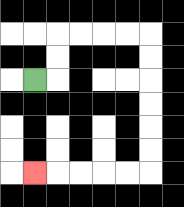{'start': '[1, 3]', 'end': '[1, 7]', 'path_directions': 'R,U,U,R,R,R,R,D,D,D,D,D,D,L,L,L,L,L', 'path_coordinates': '[[1, 3], [2, 3], [2, 2], [2, 1], [3, 1], [4, 1], [5, 1], [6, 1], [6, 2], [6, 3], [6, 4], [6, 5], [6, 6], [6, 7], [5, 7], [4, 7], [3, 7], [2, 7], [1, 7]]'}